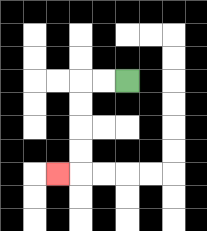{'start': '[5, 3]', 'end': '[2, 7]', 'path_directions': 'L,L,D,D,D,D,L', 'path_coordinates': '[[5, 3], [4, 3], [3, 3], [3, 4], [3, 5], [3, 6], [3, 7], [2, 7]]'}